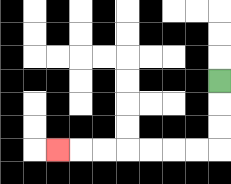{'start': '[9, 3]', 'end': '[2, 6]', 'path_directions': 'D,D,D,L,L,L,L,L,L,L', 'path_coordinates': '[[9, 3], [9, 4], [9, 5], [9, 6], [8, 6], [7, 6], [6, 6], [5, 6], [4, 6], [3, 6], [2, 6]]'}